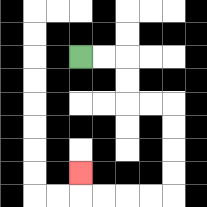{'start': '[3, 2]', 'end': '[3, 7]', 'path_directions': 'R,R,D,D,R,R,D,D,D,D,L,L,L,L,U', 'path_coordinates': '[[3, 2], [4, 2], [5, 2], [5, 3], [5, 4], [6, 4], [7, 4], [7, 5], [7, 6], [7, 7], [7, 8], [6, 8], [5, 8], [4, 8], [3, 8], [3, 7]]'}